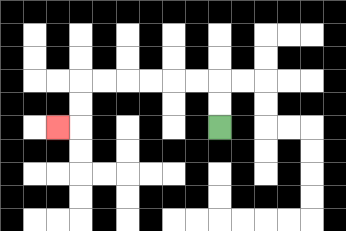{'start': '[9, 5]', 'end': '[2, 5]', 'path_directions': 'U,U,L,L,L,L,L,L,D,D,L', 'path_coordinates': '[[9, 5], [9, 4], [9, 3], [8, 3], [7, 3], [6, 3], [5, 3], [4, 3], [3, 3], [3, 4], [3, 5], [2, 5]]'}